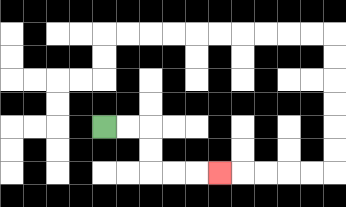{'start': '[4, 5]', 'end': '[9, 7]', 'path_directions': 'R,R,D,D,R,R,R', 'path_coordinates': '[[4, 5], [5, 5], [6, 5], [6, 6], [6, 7], [7, 7], [8, 7], [9, 7]]'}